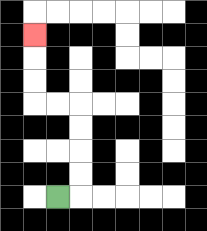{'start': '[2, 8]', 'end': '[1, 1]', 'path_directions': 'R,U,U,U,U,L,L,U,U,U', 'path_coordinates': '[[2, 8], [3, 8], [3, 7], [3, 6], [3, 5], [3, 4], [2, 4], [1, 4], [1, 3], [1, 2], [1, 1]]'}